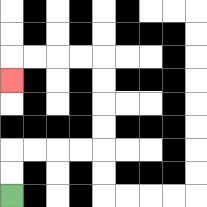{'start': '[0, 8]', 'end': '[0, 3]', 'path_directions': 'U,U,R,R,R,R,U,U,U,U,L,L,L,L,D', 'path_coordinates': '[[0, 8], [0, 7], [0, 6], [1, 6], [2, 6], [3, 6], [4, 6], [4, 5], [4, 4], [4, 3], [4, 2], [3, 2], [2, 2], [1, 2], [0, 2], [0, 3]]'}